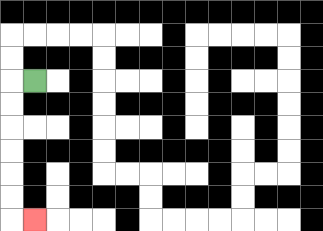{'start': '[1, 3]', 'end': '[1, 9]', 'path_directions': 'L,D,D,D,D,D,D,R', 'path_coordinates': '[[1, 3], [0, 3], [0, 4], [0, 5], [0, 6], [0, 7], [0, 8], [0, 9], [1, 9]]'}